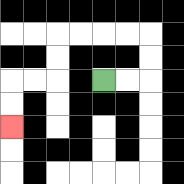{'start': '[4, 3]', 'end': '[0, 5]', 'path_directions': 'R,R,U,U,L,L,L,L,D,D,L,L,D,D', 'path_coordinates': '[[4, 3], [5, 3], [6, 3], [6, 2], [6, 1], [5, 1], [4, 1], [3, 1], [2, 1], [2, 2], [2, 3], [1, 3], [0, 3], [0, 4], [0, 5]]'}